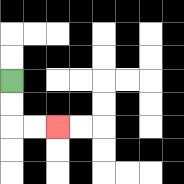{'start': '[0, 3]', 'end': '[2, 5]', 'path_directions': 'D,D,R,R', 'path_coordinates': '[[0, 3], [0, 4], [0, 5], [1, 5], [2, 5]]'}